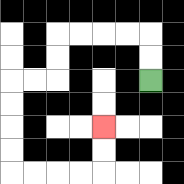{'start': '[6, 3]', 'end': '[4, 5]', 'path_directions': 'U,U,L,L,L,L,D,D,L,L,D,D,D,D,R,R,R,R,U,U', 'path_coordinates': '[[6, 3], [6, 2], [6, 1], [5, 1], [4, 1], [3, 1], [2, 1], [2, 2], [2, 3], [1, 3], [0, 3], [0, 4], [0, 5], [0, 6], [0, 7], [1, 7], [2, 7], [3, 7], [4, 7], [4, 6], [4, 5]]'}